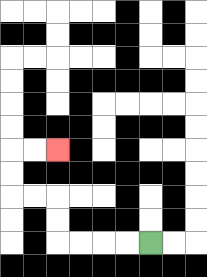{'start': '[6, 10]', 'end': '[2, 6]', 'path_directions': 'L,L,L,L,U,U,L,L,U,U,R,R', 'path_coordinates': '[[6, 10], [5, 10], [4, 10], [3, 10], [2, 10], [2, 9], [2, 8], [1, 8], [0, 8], [0, 7], [0, 6], [1, 6], [2, 6]]'}